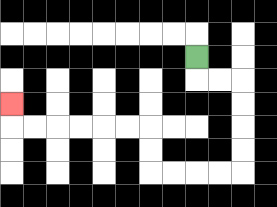{'start': '[8, 2]', 'end': '[0, 4]', 'path_directions': 'D,R,R,D,D,D,D,L,L,L,L,U,U,L,L,L,L,L,L,U', 'path_coordinates': '[[8, 2], [8, 3], [9, 3], [10, 3], [10, 4], [10, 5], [10, 6], [10, 7], [9, 7], [8, 7], [7, 7], [6, 7], [6, 6], [6, 5], [5, 5], [4, 5], [3, 5], [2, 5], [1, 5], [0, 5], [0, 4]]'}